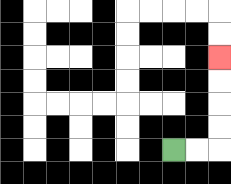{'start': '[7, 6]', 'end': '[9, 2]', 'path_directions': 'R,R,U,U,U,U', 'path_coordinates': '[[7, 6], [8, 6], [9, 6], [9, 5], [9, 4], [9, 3], [9, 2]]'}